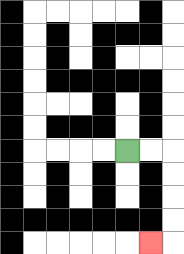{'start': '[5, 6]', 'end': '[6, 10]', 'path_directions': 'R,R,D,D,D,D,L', 'path_coordinates': '[[5, 6], [6, 6], [7, 6], [7, 7], [7, 8], [7, 9], [7, 10], [6, 10]]'}